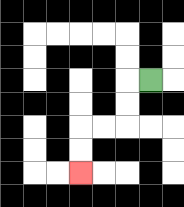{'start': '[6, 3]', 'end': '[3, 7]', 'path_directions': 'L,D,D,L,L,D,D', 'path_coordinates': '[[6, 3], [5, 3], [5, 4], [5, 5], [4, 5], [3, 5], [3, 6], [3, 7]]'}